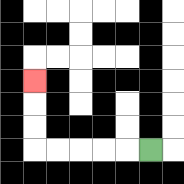{'start': '[6, 6]', 'end': '[1, 3]', 'path_directions': 'L,L,L,L,L,U,U,U', 'path_coordinates': '[[6, 6], [5, 6], [4, 6], [3, 6], [2, 6], [1, 6], [1, 5], [1, 4], [1, 3]]'}